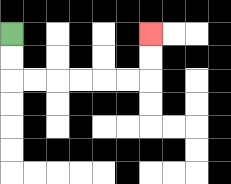{'start': '[0, 1]', 'end': '[6, 1]', 'path_directions': 'D,D,R,R,R,R,R,R,U,U', 'path_coordinates': '[[0, 1], [0, 2], [0, 3], [1, 3], [2, 3], [3, 3], [4, 3], [5, 3], [6, 3], [6, 2], [6, 1]]'}